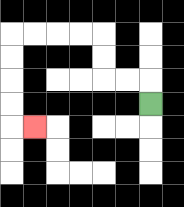{'start': '[6, 4]', 'end': '[1, 5]', 'path_directions': 'U,L,L,U,U,L,L,L,L,D,D,D,D,R', 'path_coordinates': '[[6, 4], [6, 3], [5, 3], [4, 3], [4, 2], [4, 1], [3, 1], [2, 1], [1, 1], [0, 1], [0, 2], [0, 3], [0, 4], [0, 5], [1, 5]]'}